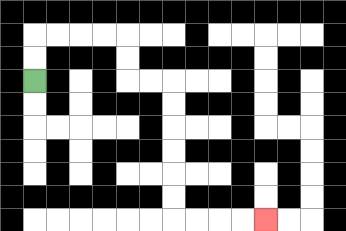{'start': '[1, 3]', 'end': '[11, 9]', 'path_directions': 'U,U,R,R,R,R,D,D,R,R,D,D,D,D,D,D,R,R,R,R', 'path_coordinates': '[[1, 3], [1, 2], [1, 1], [2, 1], [3, 1], [4, 1], [5, 1], [5, 2], [5, 3], [6, 3], [7, 3], [7, 4], [7, 5], [7, 6], [7, 7], [7, 8], [7, 9], [8, 9], [9, 9], [10, 9], [11, 9]]'}